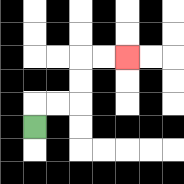{'start': '[1, 5]', 'end': '[5, 2]', 'path_directions': 'U,R,R,U,U,R,R', 'path_coordinates': '[[1, 5], [1, 4], [2, 4], [3, 4], [3, 3], [3, 2], [4, 2], [5, 2]]'}